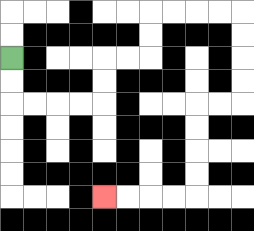{'start': '[0, 2]', 'end': '[4, 8]', 'path_directions': 'D,D,R,R,R,R,U,U,R,R,U,U,R,R,R,R,D,D,D,D,L,L,D,D,D,D,L,L,L,L', 'path_coordinates': '[[0, 2], [0, 3], [0, 4], [1, 4], [2, 4], [3, 4], [4, 4], [4, 3], [4, 2], [5, 2], [6, 2], [6, 1], [6, 0], [7, 0], [8, 0], [9, 0], [10, 0], [10, 1], [10, 2], [10, 3], [10, 4], [9, 4], [8, 4], [8, 5], [8, 6], [8, 7], [8, 8], [7, 8], [6, 8], [5, 8], [4, 8]]'}